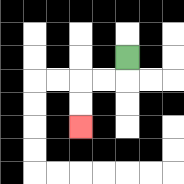{'start': '[5, 2]', 'end': '[3, 5]', 'path_directions': 'D,L,L,D,D', 'path_coordinates': '[[5, 2], [5, 3], [4, 3], [3, 3], [3, 4], [3, 5]]'}